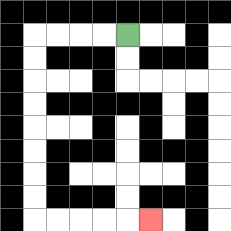{'start': '[5, 1]', 'end': '[6, 9]', 'path_directions': 'L,L,L,L,D,D,D,D,D,D,D,D,R,R,R,R,R', 'path_coordinates': '[[5, 1], [4, 1], [3, 1], [2, 1], [1, 1], [1, 2], [1, 3], [1, 4], [1, 5], [1, 6], [1, 7], [1, 8], [1, 9], [2, 9], [3, 9], [4, 9], [5, 9], [6, 9]]'}